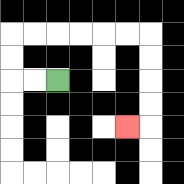{'start': '[2, 3]', 'end': '[5, 5]', 'path_directions': 'L,L,U,U,R,R,R,R,R,R,D,D,D,D,L', 'path_coordinates': '[[2, 3], [1, 3], [0, 3], [0, 2], [0, 1], [1, 1], [2, 1], [3, 1], [4, 1], [5, 1], [6, 1], [6, 2], [6, 3], [6, 4], [6, 5], [5, 5]]'}